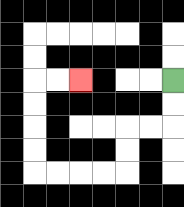{'start': '[7, 3]', 'end': '[3, 3]', 'path_directions': 'D,D,L,L,D,D,L,L,L,L,U,U,U,U,R,R', 'path_coordinates': '[[7, 3], [7, 4], [7, 5], [6, 5], [5, 5], [5, 6], [5, 7], [4, 7], [3, 7], [2, 7], [1, 7], [1, 6], [1, 5], [1, 4], [1, 3], [2, 3], [3, 3]]'}